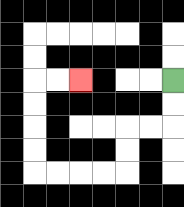{'start': '[7, 3]', 'end': '[3, 3]', 'path_directions': 'D,D,L,L,D,D,L,L,L,L,U,U,U,U,R,R', 'path_coordinates': '[[7, 3], [7, 4], [7, 5], [6, 5], [5, 5], [5, 6], [5, 7], [4, 7], [3, 7], [2, 7], [1, 7], [1, 6], [1, 5], [1, 4], [1, 3], [2, 3], [3, 3]]'}